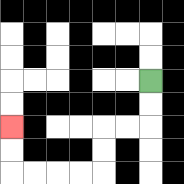{'start': '[6, 3]', 'end': '[0, 5]', 'path_directions': 'D,D,L,L,D,D,L,L,L,L,U,U', 'path_coordinates': '[[6, 3], [6, 4], [6, 5], [5, 5], [4, 5], [4, 6], [4, 7], [3, 7], [2, 7], [1, 7], [0, 7], [0, 6], [0, 5]]'}